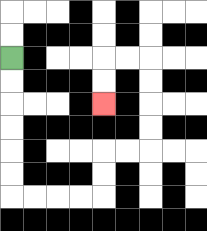{'start': '[0, 2]', 'end': '[4, 4]', 'path_directions': 'D,D,D,D,D,D,R,R,R,R,U,U,R,R,U,U,U,U,L,L,D,D', 'path_coordinates': '[[0, 2], [0, 3], [0, 4], [0, 5], [0, 6], [0, 7], [0, 8], [1, 8], [2, 8], [3, 8], [4, 8], [4, 7], [4, 6], [5, 6], [6, 6], [6, 5], [6, 4], [6, 3], [6, 2], [5, 2], [4, 2], [4, 3], [4, 4]]'}